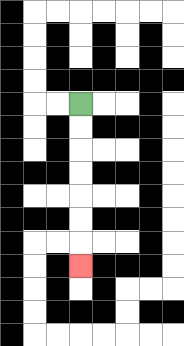{'start': '[3, 4]', 'end': '[3, 11]', 'path_directions': 'D,D,D,D,D,D,D', 'path_coordinates': '[[3, 4], [3, 5], [3, 6], [3, 7], [3, 8], [3, 9], [3, 10], [3, 11]]'}